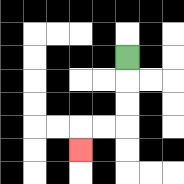{'start': '[5, 2]', 'end': '[3, 6]', 'path_directions': 'D,D,D,L,L,D', 'path_coordinates': '[[5, 2], [5, 3], [5, 4], [5, 5], [4, 5], [3, 5], [3, 6]]'}